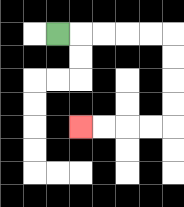{'start': '[2, 1]', 'end': '[3, 5]', 'path_directions': 'R,R,R,R,R,D,D,D,D,L,L,L,L', 'path_coordinates': '[[2, 1], [3, 1], [4, 1], [5, 1], [6, 1], [7, 1], [7, 2], [7, 3], [7, 4], [7, 5], [6, 5], [5, 5], [4, 5], [3, 5]]'}